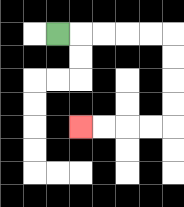{'start': '[2, 1]', 'end': '[3, 5]', 'path_directions': 'R,R,R,R,R,D,D,D,D,L,L,L,L', 'path_coordinates': '[[2, 1], [3, 1], [4, 1], [5, 1], [6, 1], [7, 1], [7, 2], [7, 3], [7, 4], [7, 5], [6, 5], [5, 5], [4, 5], [3, 5]]'}